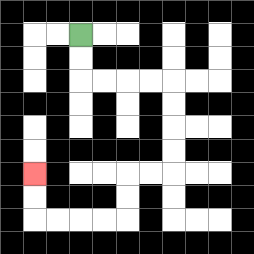{'start': '[3, 1]', 'end': '[1, 7]', 'path_directions': 'D,D,R,R,R,R,D,D,D,D,L,L,D,D,L,L,L,L,U,U', 'path_coordinates': '[[3, 1], [3, 2], [3, 3], [4, 3], [5, 3], [6, 3], [7, 3], [7, 4], [7, 5], [7, 6], [7, 7], [6, 7], [5, 7], [5, 8], [5, 9], [4, 9], [3, 9], [2, 9], [1, 9], [1, 8], [1, 7]]'}